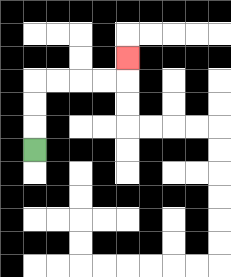{'start': '[1, 6]', 'end': '[5, 2]', 'path_directions': 'U,U,U,R,R,R,R,U', 'path_coordinates': '[[1, 6], [1, 5], [1, 4], [1, 3], [2, 3], [3, 3], [4, 3], [5, 3], [5, 2]]'}